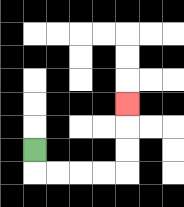{'start': '[1, 6]', 'end': '[5, 4]', 'path_directions': 'D,R,R,R,R,U,U,U', 'path_coordinates': '[[1, 6], [1, 7], [2, 7], [3, 7], [4, 7], [5, 7], [5, 6], [5, 5], [5, 4]]'}